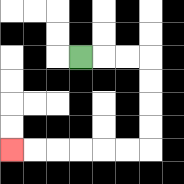{'start': '[3, 2]', 'end': '[0, 6]', 'path_directions': 'R,R,R,D,D,D,D,L,L,L,L,L,L', 'path_coordinates': '[[3, 2], [4, 2], [5, 2], [6, 2], [6, 3], [6, 4], [6, 5], [6, 6], [5, 6], [4, 6], [3, 6], [2, 6], [1, 6], [0, 6]]'}